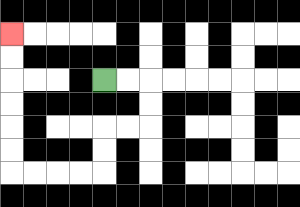{'start': '[4, 3]', 'end': '[0, 1]', 'path_directions': 'R,R,D,D,L,L,D,D,L,L,L,L,U,U,U,U,U,U', 'path_coordinates': '[[4, 3], [5, 3], [6, 3], [6, 4], [6, 5], [5, 5], [4, 5], [4, 6], [4, 7], [3, 7], [2, 7], [1, 7], [0, 7], [0, 6], [0, 5], [0, 4], [0, 3], [0, 2], [0, 1]]'}